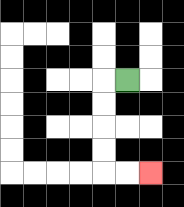{'start': '[5, 3]', 'end': '[6, 7]', 'path_directions': 'L,D,D,D,D,R,R', 'path_coordinates': '[[5, 3], [4, 3], [4, 4], [4, 5], [4, 6], [4, 7], [5, 7], [6, 7]]'}